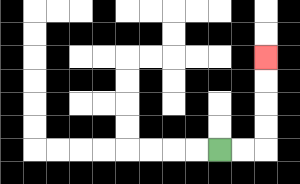{'start': '[9, 6]', 'end': '[11, 2]', 'path_directions': 'R,R,U,U,U,U', 'path_coordinates': '[[9, 6], [10, 6], [11, 6], [11, 5], [11, 4], [11, 3], [11, 2]]'}